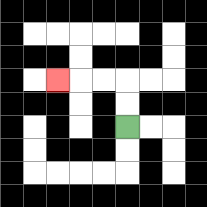{'start': '[5, 5]', 'end': '[2, 3]', 'path_directions': 'U,U,L,L,L', 'path_coordinates': '[[5, 5], [5, 4], [5, 3], [4, 3], [3, 3], [2, 3]]'}